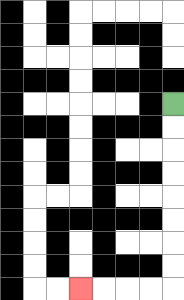{'start': '[7, 4]', 'end': '[3, 12]', 'path_directions': 'D,D,D,D,D,D,D,D,L,L,L,L', 'path_coordinates': '[[7, 4], [7, 5], [7, 6], [7, 7], [7, 8], [7, 9], [7, 10], [7, 11], [7, 12], [6, 12], [5, 12], [4, 12], [3, 12]]'}